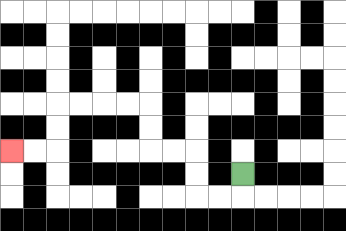{'start': '[10, 7]', 'end': '[0, 6]', 'path_directions': 'D,L,L,U,U,L,L,U,U,L,L,L,L,D,D,L,L', 'path_coordinates': '[[10, 7], [10, 8], [9, 8], [8, 8], [8, 7], [8, 6], [7, 6], [6, 6], [6, 5], [6, 4], [5, 4], [4, 4], [3, 4], [2, 4], [2, 5], [2, 6], [1, 6], [0, 6]]'}